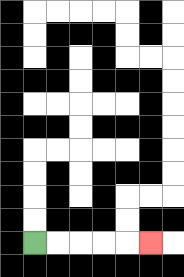{'start': '[1, 10]', 'end': '[6, 10]', 'path_directions': 'R,R,R,R,R', 'path_coordinates': '[[1, 10], [2, 10], [3, 10], [4, 10], [5, 10], [6, 10]]'}